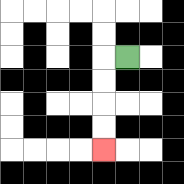{'start': '[5, 2]', 'end': '[4, 6]', 'path_directions': 'L,D,D,D,D', 'path_coordinates': '[[5, 2], [4, 2], [4, 3], [4, 4], [4, 5], [4, 6]]'}